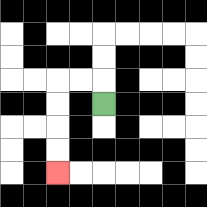{'start': '[4, 4]', 'end': '[2, 7]', 'path_directions': 'U,L,L,D,D,D,D', 'path_coordinates': '[[4, 4], [4, 3], [3, 3], [2, 3], [2, 4], [2, 5], [2, 6], [2, 7]]'}